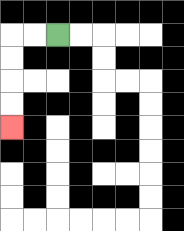{'start': '[2, 1]', 'end': '[0, 5]', 'path_directions': 'L,L,D,D,D,D', 'path_coordinates': '[[2, 1], [1, 1], [0, 1], [0, 2], [0, 3], [0, 4], [0, 5]]'}